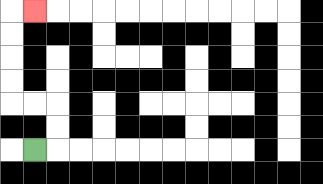{'start': '[1, 6]', 'end': '[1, 0]', 'path_directions': 'R,U,U,L,L,U,U,U,U,R', 'path_coordinates': '[[1, 6], [2, 6], [2, 5], [2, 4], [1, 4], [0, 4], [0, 3], [0, 2], [0, 1], [0, 0], [1, 0]]'}